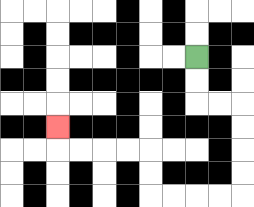{'start': '[8, 2]', 'end': '[2, 5]', 'path_directions': 'D,D,R,R,D,D,D,D,L,L,L,L,U,U,L,L,L,L,U', 'path_coordinates': '[[8, 2], [8, 3], [8, 4], [9, 4], [10, 4], [10, 5], [10, 6], [10, 7], [10, 8], [9, 8], [8, 8], [7, 8], [6, 8], [6, 7], [6, 6], [5, 6], [4, 6], [3, 6], [2, 6], [2, 5]]'}